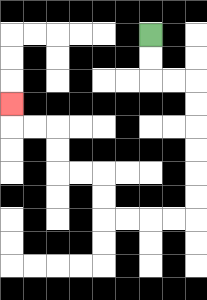{'start': '[6, 1]', 'end': '[0, 4]', 'path_directions': 'D,D,R,R,D,D,D,D,D,D,L,L,L,L,U,U,L,L,U,U,L,L,U', 'path_coordinates': '[[6, 1], [6, 2], [6, 3], [7, 3], [8, 3], [8, 4], [8, 5], [8, 6], [8, 7], [8, 8], [8, 9], [7, 9], [6, 9], [5, 9], [4, 9], [4, 8], [4, 7], [3, 7], [2, 7], [2, 6], [2, 5], [1, 5], [0, 5], [0, 4]]'}